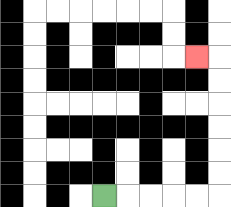{'start': '[4, 8]', 'end': '[8, 2]', 'path_directions': 'R,R,R,R,R,U,U,U,U,U,U,L', 'path_coordinates': '[[4, 8], [5, 8], [6, 8], [7, 8], [8, 8], [9, 8], [9, 7], [9, 6], [9, 5], [9, 4], [9, 3], [9, 2], [8, 2]]'}